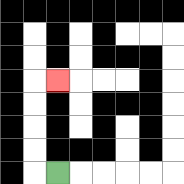{'start': '[2, 7]', 'end': '[2, 3]', 'path_directions': 'L,U,U,U,U,R', 'path_coordinates': '[[2, 7], [1, 7], [1, 6], [1, 5], [1, 4], [1, 3], [2, 3]]'}